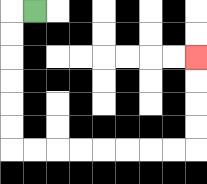{'start': '[1, 0]', 'end': '[8, 2]', 'path_directions': 'L,D,D,D,D,D,D,R,R,R,R,R,R,R,R,U,U,U,U', 'path_coordinates': '[[1, 0], [0, 0], [0, 1], [0, 2], [0, 3], [0, 4], [0, 5], [0, 6], [1, 6], [2, 6], [3, 6], [4, 6], [5, 6], [6, 6], [7, 6], [8, 6], [8, 5], [8, 4], [8, 3], [8, 2]]'}